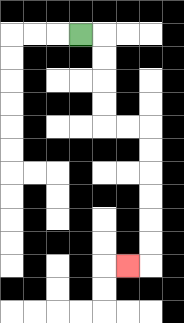{'start': '[3, 1]', 'end': '[5, 11]', 'path_directions': 'R,D,D,D,D,R,R,D,D,D,D,D,D,L', 'path_coordinates': '[[3, 1], [4, 1], [4, 2], [4, 3], [4, 4], [4, 5], [5, 5], [6, 5], [6, 6], [6, 7], [6, 8], [6, 9], [6, 10], [6, 11], [5, 11]]'}